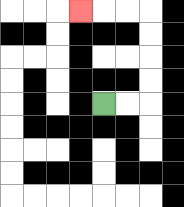{'start': '[4, 4]', 'end': '[3, 0]', 'path_directions': 'R,R,U,U,U,U,L,L,L', 'path_coordinates': '[[4, 4], [5, 4], [6, 4], [6, 3], [6, 2], [6, 1], [6, 0], [5, 0], [4, 0], [3, 0]]'}